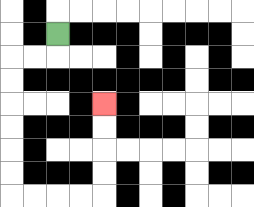{'start': '[2, 1]', 'end': '[4, 4]', 'path_directions': 'D,L,L,D,D,D,D,D,D,R,R,R,R,U,U,U,U', 'path_coordinates': '[[2, 1], [2, 2], [1, 2], [0, 2], [0, 3], [0, 4], [0, 5], [0, 6], [0, 7], [0, 8], [1, 8], [2, 8], [3, 8], [4, 8], [4, 7], [4, 6], [4, 5], [4, 4]]'}